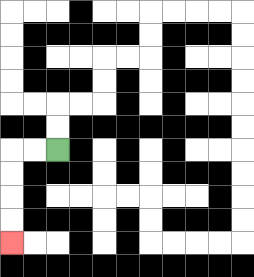{'start': '[2, 6]', 'end': '[0, 10]', 'path_directions': 'L,L,D,D,D,D', 'path_coordinates': '[[2, 6], [1, 6], [0, 6], [0, 7], [0, 8], [0, 9], [0, 10]]'}